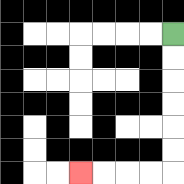{'start': '[7, 1]', 'end': '[3, 7]', 'path_directions': 'D,D,D,D,D,D,L,L,L,L', 'path_coordinates': '[[7, 1], [7, 2], [7, 3], [7, 4], [7, 5], [7, 6], [7, 7], [6, 7], [5, 7], [4, 7], [3, 7]]'}